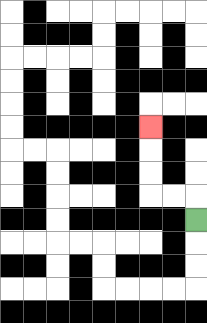{'start': '[8, 9]', 'end': '[6, 5]', 'path_directions': 'U,L,L,U,U,U', 'path_coordinates': '[[8, 9], [8, 8], [7, 8], [6, 8], [6, 7], [6, 6], [6, 5]]'}